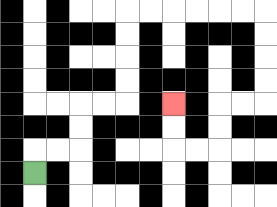{'start': '[1, 7]', 'end': '[7, 4]', 'path_directions': 'U,R,R,U,U,R,R,U,U,U,U,R,R,R,R,R,R,D,D,D,D,L,L,D,D,L,L,U,U', 'path_coordinates': '[[1, 7], [1, 6], [2, 6], [3, 6], [3, 5], [3, 4], [4, 4], [5, 4], [5, 3], [5, 2], [5, 1], [5, 0], [6, 0], [7, 0], [8, 0], [9, 0], [10, 0], [11, 0], [11, 1], [11, 2], [11, 3], [11, 4], [10, 4], [9, 4], [9, 5], [9, 6], [8, 6], [7, 6], [7, 5], [7, 4]]'}